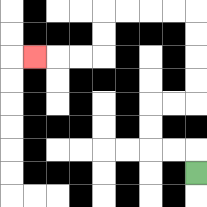{'start': '[8, 7]', 'end': '[1, 2]', 'path_directions': 'U,L,L,U,U,R,R,U,U,U,U,L,L,L,L,D,D,L,L,L', 'path_coordinates': '[[8, 7], [8, 6], [7, 6], [6, 6], [6, 5], [6, 4], [7, 4], [8, 4], [8, 3], [8, 2], [8, 1], [8, 0], [7, 0], [6, 0], [5, 0], [4, 0], [4, 1], [4, 2], [3, 2], [2, 2], [1, 2]]'}